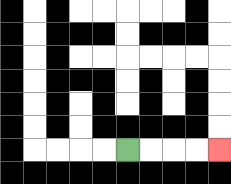{'start': '[5, 6]', 'end': '[9, 6]', 'path_directions': 'R,R,R,R', 'path_coordinates': '[[5, 6], [6, 6], [7, 6], [8, 6], [9, 6]]'}